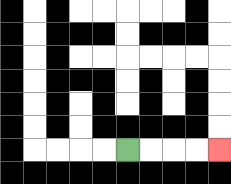{'start': '[5, 6]', 'end': '[9, 6]', 'path_directions': 'R,R,R,R', 'path_coordinates': '[[5, 6], [6, 6], [7, 6], [8, 6], [9, 6]]'}